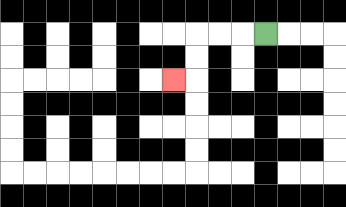{'start': '[11, 1]', 'end': '[7, 3]', 'path_directions': 'L,L,L,D,D,L', 'path_coordinates': '[[11, 1], [10, 1], [9, 1], [8, 1], [8, 2], [8, 3], [7, 3]]'}